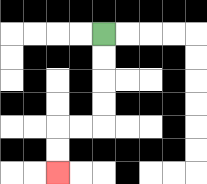{'start': '[4, 1]', 'end': '[2, 7]', 'path_directions': 'D,D,D,D,L,L,D,D', 'path_coordinates': '[[4, 1], [4, 2], [4, 3], [4, 4], [4, 5], [3, 5], [2, 5], [2, 6], [2, 7]]'}